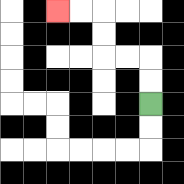{'start': '[6, 4]', 'end': '[2, 0]', 'path_directions': 'U,U,L,L,U,U,L,L', 'path_coordinates': '[[6, 4], [6, 3], [6, 2], [5, 2], [4, 2], [4, 1], [4, 0], [3, 0], [2, 0]]'}